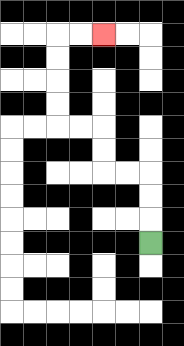{'start': '[6, 10]', 'end': '[4, 1]', 'path_directions': 'U,U,U,L,L,U,U,L,L,U,U,U,U,R,R', 'path_coordinates': '[[6, 10], [6, 9], [6, 8], [6, 7], [5, 7], [4, 7], [4, 6], [4, 5], [3, 5], [2, 5], [2, 4], [2, 3], [2, 2], [2, 1], [3, 1], [4, 1]]'}